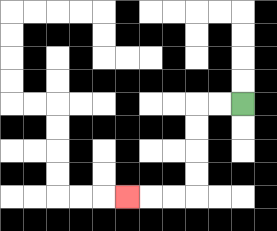{'start': '[10, 4]', 'end': '[5, 8]', 'path_directions': 'L,L,D,D,D,D,L,L,L', 'path_coordinates': '[[10, 4], [9, 4], [8, 4], [8, 5], [8, 6], [8, 7], [8, 8], [7, 8], [6, 8], [5, 8]]'}